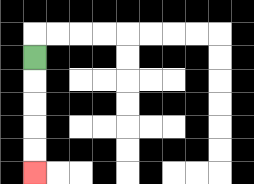{'start': '[1, 2]', 'end': '[1, 7]', 'path_directions': 'D,D,D,D,D', 'path_coordinates': '[[1, 2], [1, 3], [1, 4], [1, 5], [1, 6], [1, 7]]'}